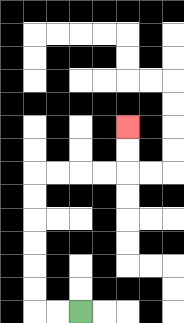{'start': '[3, 13]', 'end': '[5, 5]', 'path_directions': 'L,L,U,U,U,U,U,U,R,R,R,R,U,U', 'path_coordinates': '[[3, 13], [2, 13], [1, 13], [1, 12], [1, 11], [1, 10], [1, 9], [1, 8], [1, 7], [2, 7], [3, 7], [4, 7], [5, 7], [5, 6], [5, 5]]'}